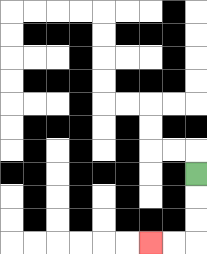{'start': '[8, 7]', 'end': '[6, 10]', 'path_directions': 'D,D,D,L,L', 'path_coordinates': '[[8, 7], [8, 8], [8, 9], [8, 10], [7, 10], [6, 10]]'}